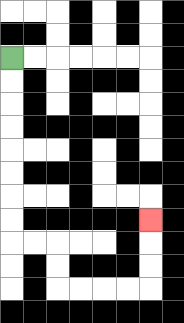{'start': '[0, 2]', 'end': '[6, 9]', 'path_directions': 'D,D,D,D,D,D,D,D,R,R,D,D,R,R,R,R,U,U,U', 'path_coordinates': '[[0, 2], [0, 3], [0, 4], [0, 5], [0, 6], [0, 7], [0, 8], [0, 9], [0, 10], [1, 10], [2, 10], [2, 11], [2, 12], [3, 12], [4, 12], [5, 12], [6, 12], [6, 11], [6, 10], [6, 9]]'}